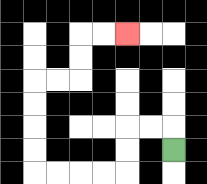{'start': '[7, 6]', 'end': '[5, 1]', 'path_directions': 'U,L,L,D,D,L,L,L,L,U,U,U,U,R,R,U,U,R,R', 'path_coordinates': '[[7, 6], [7, 5], [6, 5], [5, 5], [5, 6], [5, 7], [4, 7], [3, 7], [2, 7], [1, 7], [1, 6], [1, 5], [1, 4], [1, 3], [2, 3], [3, 3], [3, 2], [3, 1], [4, 1], [5, 1]]'}